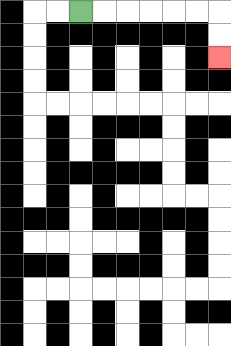{'start': '[3, 0]', 'end': '[9, 2]', 'path_directions': 'R,R,R,R,R,R,D,D', 'path_coordinates': '[[3, 0], [4, 0], [5, 0], [6, 0], [7, 0], [8, 0], [9, 0], [9, 1], [9, 2]]'}